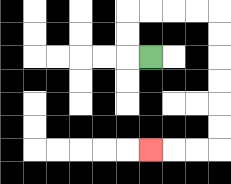{'start': '[6, 2]', 'end': '[6, 6]', 'path_directions': 'L,U,U,R,R,R,R,D,D,D,D,D,D,L,L,L', 'path_coordinates': '[[6, 2], [5, 2], [5, 1], [5, 0], [6, 0], [7, 0], [8, 0], [9, 0], [9, 1], [9, 2], [9, 3], [9, 4], [9, 5], [9, 6], [8, 6], [7, 6], [6, 6]]'}